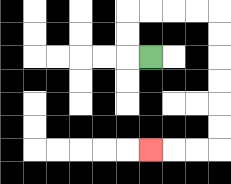{'start': '[6, 2]', 'end': '[6, 6]', 'path_directions': 'L,U,U,R,R,R,R,D,D,D,D,D,D,L,L,L', 'path_coordinates': '[[6, 2], [5, 2], [5, 1], [5, 0], [6, 0], [7, 0], [8, 0], [9, 0], [9, 1], [9, 2], [9, 3], [9, 4], [9, 5], [9, 6], [8, 6], [7, 6], [6, 6]]'}